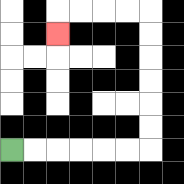{'start': '[0, 6]', 'end': '[2, 1]', 'path_directions': 'R,R,R,R,R,R,U,U,U,U,U,U,L,L,L,L,D', 'path_coordinates': '[[0, 6], [1, 6], [2, 6], [3, 6], [4, 6], [5, 6], [6, 6], [6, 5], [6, 4], [6, 3], [6, 2], [6, 1], [6, 0], [5, 0], [4, 0], [3, 0], [2, 0], [2, 1]]'}